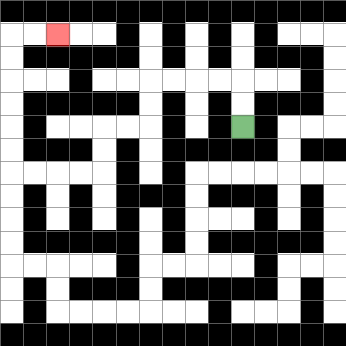{'start': '[10, 5]', 'end': '[2, 1]', 'path_directions': 'U,U,L,L,L,L,D,D,L,L,D,D,L,L,L,L,U,U,U,U,U,U,R,R', 'path_coordinates': '[[10, 5], [10, 4], [10, 3], [9, 3], [8, 3], [7, 3], [6, 3], [6, 4], [6, 5], [5, 5], [4, 5], [4, 6], [4, 7], [3, 7], [2, 7], [1, 7], [0, 7], [0, 6], [0, 5], [0, 4], [0, 3], [0, 2], [0, 1], [1, 1], [2, 1]]'}